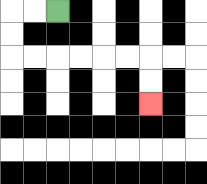{'start': '[2, 0]', 'end': '[6, 4]', 'path_directions': 'L,L,D,D,R,R,R,R,R,R,D,D', 'path_coordinates': '[[2, 0], [1, 0], [0, 0], [0, 1], [0, 2], [1, 2], [2, 2], [3, 2], [4, 2], [5, 2], [6, 2], [6, 3], [6, 4]]'}